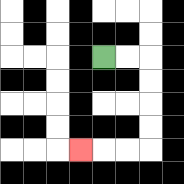{'start': '[4, 2]', 'end': '[3, 6]', 'path_directions': 'R,R,D,D,D,D,L,L,L', 'path_coordinates': '[[4, 2], [5, 2], [6, 2], [6, 3], [6, 4], [6, 5], [6, 6], [5, 6], [4, 6], [3, 6]]'}